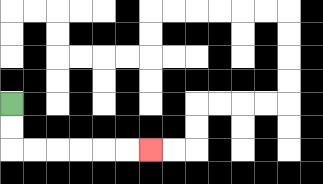{'start': '[0, 4]', 'end': '[6, 6]', 'path_directions': 'D,D,R,R,R,R,R,R', 'path_coordinates': '[[0, 4], [0, 5], [0, 6], [1, 6], [2, 6], [3, 6], [4, 6], [5, 6], [6, 6]]'}